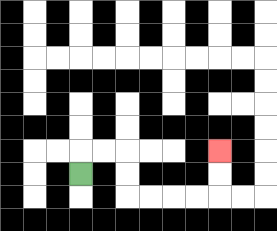{'start': '[3, 7]', 'end': '[9, 6]', 'path_directions': 'U,R,R,D,D,R,R,R,R,U,U', 'path_coordinates': '[[3, 7], [3, 6], [4, 6], [5, 6], [5, 7], [5, 8], [6, 8], [7, 8], [8, 8], [9, 8], [9, 7], [9, 6]]'}